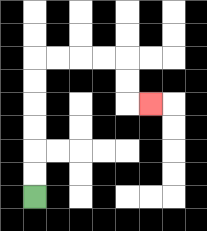{'start': '[1, 8]', 'end': '[6, 4]', 'path_directions': 'U,U,U,U,U,U,R,R,R,R,D,D,R', 'path_coordinates': '[[1, 8], [1, 7], [1, 6], [1, 5], [1, 4], [1, 3], [1, 2], [2, 2], [3, 2], [4, 2], [5, 2], [5, 3], [5, 4], [6, 4]]'}